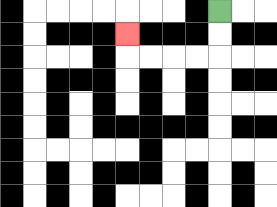{'start': '[9, 0]', 'end': '[5, 1]', 'path_directions': 'D,D,L,L,L,L,U', 'path_coordinates': '[[9, 0], [9, 1], [9, 2], [8, 2], [7, 2], [6, 2], [5, 2], [5, 1]]'}